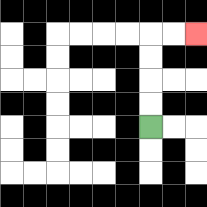{'start': '[6, 5]', 'end': '[8, 1]', 'path_directions': 'U,U,U,U,R,R', 'path_coordinates': '[[6, 5], [6, 4], [6, 3], [6, 2], [6, 1], [7, 1], [8, 1]]'}